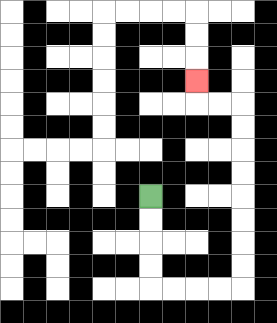{'start': '[6, 8]', 'end': '[8, 3]', 'path_directions': 'D,D,D,D,R,R,R,R,U,U,U,U,U,U,U,U,L,L,U', 'path_coordinates': '[[6, 8], [6, 9], [6, 10], [6, 11], [6, 12], [7, 12], [8, 12], [9, 12], [10, 12], [10, 11], [10, 10], [10, 9], [10, 8], [10, 7], [10, 6], [10, 5], [10, 4], [9, 4], [8, 4], [8, 3]]'}